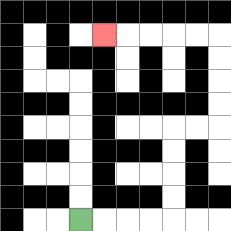{'start': '[3, 9]', 'end': '[4, 1]', 'path_directions': 'R,R,R,R,U,U,U,U,R,R,U,U,U,U,L,L,L,L,L', 'path_coordinates': '[[3, 9], [4, 9], [5, 9], [6, 9], [7, 9], [7, 8], [7, 7], [7, 6], [7, 5], [8, 5], [9, 5], [9, 4], [9, 3], [9, 2], [9, 1], [8, 1], [7, 1], [6, 1], [5, 1], [4, 1]]'}